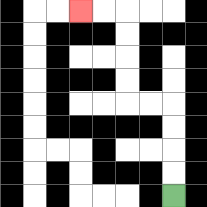{'start': '[7, 8]', 'end': '[3, 0]', 'path_directions': 'U,U,U,U,L,L,U,U,U,U,L,L', 'path_coordinates': '[[7, 8], [7, 7], [7, 6], [7, 5], [7, 4], [6, 4], [5, 4], [5, 3], [5, 2], [5, 1], [5, 0], [4, 0], [3, 0]]'}